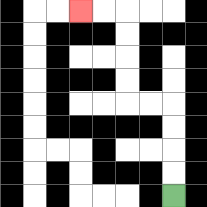{'start': '[7, 8]', 'end': '[3, 0]', 'path_directions': 'U,U,U,U,L,L,U,U,U,U,L,L', 'path_coordinates': '[[7, 8], [7, 7], [7, 6], [7, 5], [7, 4], [6, 4], [5, 4], [5, 3], [5, 2], [5, 1], [5, 0], [4, 0], [3, 0]]'}